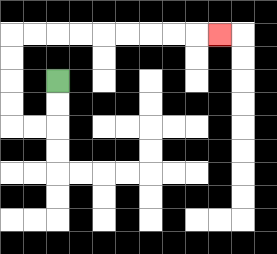{'start': '[2, 3]', 'end': '[9, 1]', 'path_directions': 'D,D,L,L,U,U,U,U,R,R,R,R,R,R,R,R,R', 'path_coordinates': '[[2, 3], [2, 4], [2, 5], [1, 5], [0, 5], [0, 4], [0, 3], [0, 2], [0, 1], [1, 1], [2, 1], [3, 1], [4, 1], [5, 1], [6, 1], [7, 1], [8, 1], [9, 1]]'}